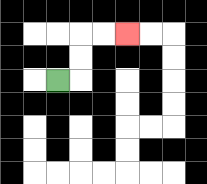{'start': '[2, 3]', 'end': '[5, 1]', 'path_directions': 'R,U,U,R,R', 'path_coordinates': '[[2, 3], [3, 3], [3, 2], [3, 1], [4, 1], [5, 1]]'}